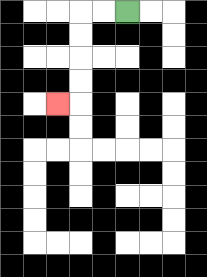{'start': '[5, 0]', 'end': '[2, 4]', 'path_directions': 'L,L,D,D,D,D,L', 'path_coordinates': '[[5, 0], [4, 0], [3, 0], [3, 1], [3, 2], [3, 3], [3, 4], [2, 4]]'}